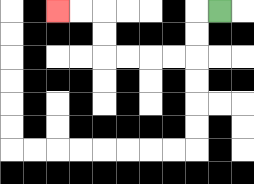{'start': '[9, 0]', 'end': '[2, 0]', 'path_directions': 'L,D,D,L,L,L,L,U,U,L,L', 'path_coordinates': '[[9, 0], [8, 0], [8, 1], [8, 2], [7, 2], [6, 2], [5, 2], [4, 2], [4, 1], [4, 0], [3, 0], [2, 0]]'}